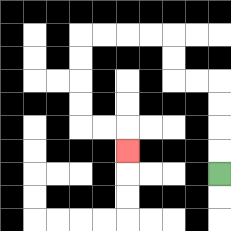{'start': '[9, 7]', 'end': '[5, 6]', 'path_directions': 'U,U,U,U,L,L,U,U,L,L,L,L,D,D,D,D,R,R,D', 'path_coordinates': '[[9, 7], [9, 6], [9, 5], [9, 4], [9, 3], [8, 3], [7, 3], [7, 2], [7, 1], [6, 1], [5, 1], [4, 1], [3, 1], [3, 2], [3, 3], [3, 4], [3, 5], [4, 5], [5, 5], [5, 6]]'}